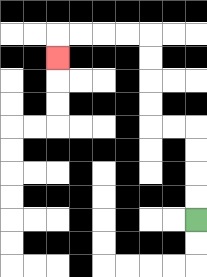{'start': '[8, 9]', 'end': '[2, 2]', 'path_directions': 'U,U,U,U,L,L,U,U,U,U,L,L,L,L,D', 'path_coordinates': '[[8, 9], [8, 8], [8, 7], [8, 6], [8, 5], [7, 5], [6, 5], [6, 4], [6, 3], [6, 2], [6, 1], [5, 1], [4, 1], [3, 1], [2, 1], [2, 2]]'}